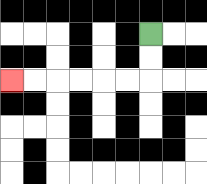{'start': '[6, 1]', 'end': '[0, 3]', 'path_directions': 'D,D,L,L,L,L,L,L', 'path_coordinates': '[[6, 1], [6, 2], [6, 3], [5, 3], [4, 3], [3, 3], [2, 3], [1, 3], [0, 3]]'}